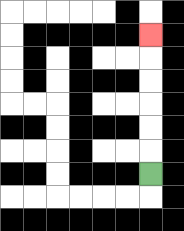{'start': '[6, 7]', 'end': '[6, 1]', 'path_directions': 'U,U,U,U,U,U', 'path_coordinates': '[[6, 7], [6, 6], [6, 5], [6, 4], [6, 3], [6, 2], [6, 1]]'}